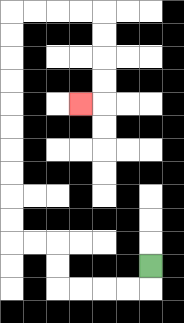{'start': '[6, 11]', 'end': '[3, 4]', 'path_directions': 'D,L,L,L,L,U,U,L,L,U,U,U,U,U,U,U,U,U,U,R,R,R,R,D,D,D,D,L', 'path_coordinates': '[[6, 11], [6, 12], [5, 12], [4, 12], [3, 12], [2, 12], [2, 11], [2, 10], [1, 10], [0, 10], [0, 9], [0, 8], [0, 7], [0, 6], [0, 5], [0, 4], [0, 3], [0, 2], [0, 1], [0, 0], [1, 0], [2, 0], [3, 0], [4, 0], [4, 1], [4, 2], [4, 3], [4, 4], [3, 4]]'}